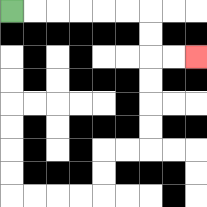{'start': '[0, 0]', 'end': '[8, 2]', 'path_directions': 'R,R,R,R,R,R,D,D,R,R', 'path_coordinates': '[[0, 0], [1, 0], [2, 0], [3, 0], [4, 0], [5, 0], [6, 0], [6, 1], [6, 2], [7, 2], [8, 2]]'}